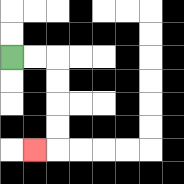{'start': '[0, 2]', 'end': '[1, 6]', 'path_directions': 'R,R,D,D,D,D,L', 'path_coordinates': '[[0, 2], [1, 2], [2, 2], [2, 3], [2, 4], [2, 5], [2, 6], [1, 6]]'}